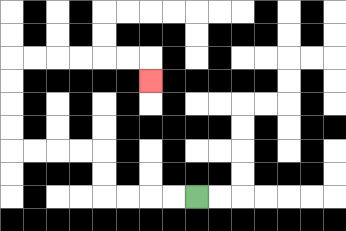{'start': '[8, 8]', 'end': '[6, 3]', 'path_directions': 'L,L,L,L,U,U,L,L,L,L,U,U,U,U,R,R,R,R,R,R,D', 'path_coordinates': '[[8, 8], [7, 8], [6, 8], [5, 8], [4, 8], [4, 7], [4, 6], [3, 6], [2, 6], [1, 6], [0, 6], [0, 5], [0, 4], [0, 3], [0, 2], [1, 2], [2, 2], [3, 2], [4, 2], [5, 2], [6, 2], [6, 3]]'}